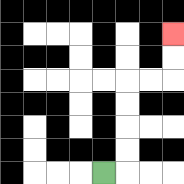{'start': '[4, 7]', 'end': '[7, 1]', 'path_directions': 'R,U,U,U,U,R,R,U,U', 'path_coordinates': '[[4, 7], [5, 7], [5, 6], [5, 5], [5, 4], [5, 3], [6, 3], [7, 3], [7, 2], [7, 1]]'}